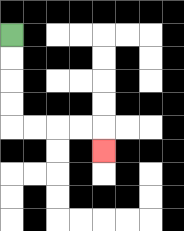{'start': '[0, 1]', 'end': '[4, 6]', 'path_directions': 'D,D,D,D,R,R,R,R,D', 'path_coordinates': '[[0, 1], [0, 2], [0, 3], [0, 4], [0, 5], [1, 5], [2, 5], [3, 5], [4, 5], [4, 6]]'}